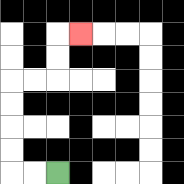{'start': '[2, 7]', 'end': '[3, 1]', 'path_directions': 'L,L,U,U,U,U,R,R,U,U,R', 'path_coordinates': '[[2, 7], [1, 7], [0, 7], [0, 6], [0, 5], [0, 4], [0, 3], [1, 3], [2, 3], [2, 2], [2, 1], [3, 1]]'}